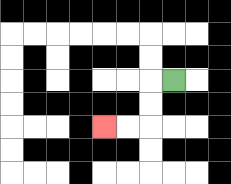{'start': '[7, 3]', 'end': '[4, 5]', 'path_directions': 'L,D,D,L,L', 'path_coordinates': '[[7, 3], [6, 3], [6, 4], [6, 5], [5, 5], [4, 5]]'}